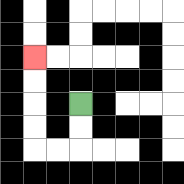{'start': '[3, 4]', 'end': '[1, 2]', 'path_directions': 'D,D,L,L,U,U,U,U', 'path_coordinates': '[[3, 4], [3, 5], [3, 6], [2, 6], [1, 6], [1, 5], [1, 4], [1, 3], [1, 2]]'}